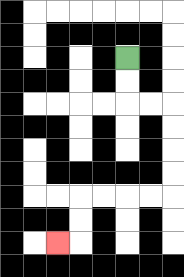{'start': '[5, 2]', 'end': '[2, 10]', 'path_directions': 'D,D,R,R,D,D,D,D,L,L,L,L,D,D,L', 'path_coordinates': '[[5, 2], [5, 3], [5, 4], [6, 4], [7, 4], [7, 5], [7, 6], [7, 7], [7, 8], [6, 8], [5, 8], [4, 8], [3, 8], [3, 9], [3, 10], [2, 10]]'}